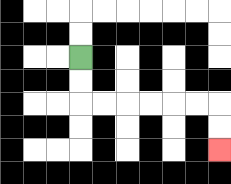{'start': '[3, 2]', 'end': '[9, 6]', 'path_directions': 'D,D,R,R,R,R,R,R,D,D', 'path_coordinates': '[[3, 2], [3, 3], [3, 4], [4, 4], [5, 4], [6, 4], [7, 4], [8, 4], [9, 4], [9, 5], [9, 6]]'}